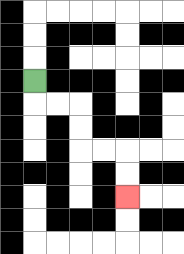{'start': '[1, 3]', 'end': '[5, 8]', 'path_directions': 'D,R,R,D,D,R,R,D,D', 'path_coordinates': '[[1, 3], [1, 4], [2, 4], [3, 4], [3, 5], [3, 6], [4, 6], [5, 6], [5, 7], [5, 8]]'}